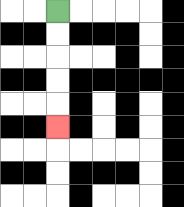{'start': '[2, 0]', 'end': '[2, 5]', 'path_directions': 'D,D,D,D,D', 'path_coordinates': '[[2, 0], [2, 1], [2, 2], [2, 3], [2, 4], [2, 5]]'}